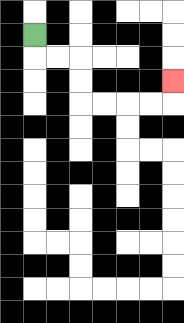{'start': '[1, 1]', 'end': '[7, 3]', 'path_directions': 'D,R,R,D,D,R,R,R,R,U', 'path_coordinates': '[[1, 1], [1, 2], [2, 2], [3, 2], [3, 3], [3, 4], [4, 4], [5, 4], [6, 4], [7, 4], [7, 3]]'}